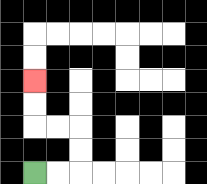{'start': '[1, 7]', 'end': '[1, 3]', 'path_directions': 'R,R,U,U,L,L,U,U', 'path_coordinates': '[[1, 7], [2, 7], [3, 7], [3, 6], [3, 5], [2, 5], [1, 5], [1, 4], [1, 3]]'}